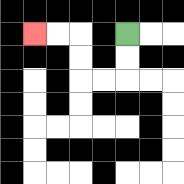{'start': '[5, 1]', 'end': '[1, 1]', 'path_directions': 'D,D,L,L,U,U,L,L', 'path_coordinates': '[[5, 1], [5, 2], [5, 3], [4, 3], [3, 3], [3, 2], [3, 1], [2, 1], [1, 1]]'}